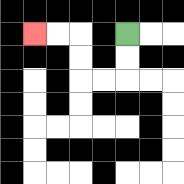{'start': '[5, 1]', 'end': '[1, 1]', 'path_directions': 'D,D,L,L,U,U,L,L', 'path_coordinates': '[[5, 1], [5, 2], [5, 3], [4, 3], [3, 3], [3, 2], [3, 1], [2, 1], [1, 1]]'}